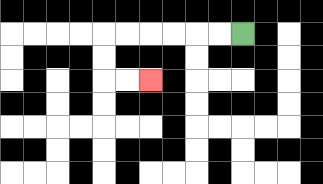{'start': '[10, 1]', 'end': '[6, 3]', 'path_directions': 'L,L,L,L,L,L,D,D,R,R', 'path_coordinates': '[[10, 1], [9, 1], [8, 1], [7, 1], [6, 1], [5, 1], [4, 1], [4, 2], [4, 3], [5, 3], [6, 3]]'}